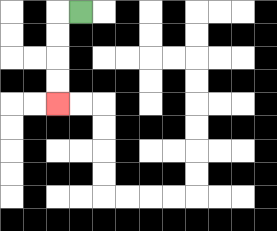{'start': '[3, 0]', 'end': '[2, 4]', 'path_directions': 'L,D,D,D,D', 'path_coordinates': '[[3, 0], [2, 0], [2, 1], [2, 2], [2, 3], [2, 4]]'}